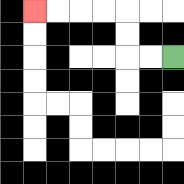{'start': '[7, 2]', 'end': '[1, 0]', 'path_directions': 'L,L,U,U,L,L,L,L', 'path_coordinates': '[[7, 2], [6, 2], [5, 2], [5, 1], [5, 0], [4, 0], [3, 0], [2, 0], [1, 0]]'}